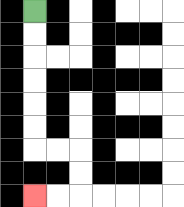{'start': '[1, 0]', 'end': '[1, 8]', 'path_directions': 'D,D,D,D,D,D,R,R,D,D,L,L', 'path_coordinates': '[[1, 0], [1, 1], [1, 2], [1, 3], [1, 4], [1, 5], [1, 6], [2, 6], [3, 6], [3, 7], [3, 8], [2, 8], [1, 8]]'}